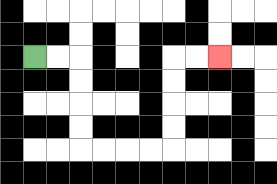{'start': '[1, 2]', 'end': '[9, 2]', 'path_directions': 'R,R,D,D,D,D,R,R,R,R,U,U,U,U,R,R', 'path_coordinates': '[[1, 2], [2, 2], [3, 2], [3, 3], [3, 4], [3, 5], [3, 6], [4, 6], [5, 6], [6, 6], [7, 6], [7, 5], [7, 4], [7, 3], [7, 2], [8, 2], [9, 2]]'}